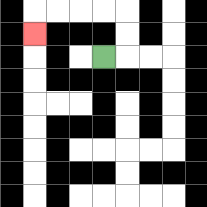{'start': '[4, 2]', 'end': '[1, 1]', 'path_directions': 'R,U,U,L,L,L,L,D', 'path_coordinates': '[[4, 2], [5, 2], [5, 1], [5, 0], [4, 0], [3, 0], [2, 0], [1, 0], [1, 1]]'}